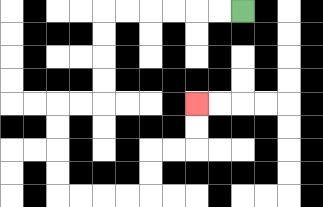{'start': '[10, 0]', 'end': '[8, 4]', 'path_directions': 'L,L,L,L,L,L,D,D,D,D,L,L,D,D,D,D,R,R,R,R,U,U,R,R,U,U', 'path_coordinates': '[[10, 0], [9, 0], [8, 0], [7, 0], [6, 0], [5, 0], [4, 0], [4, 1], [4, 2], [4, 3], [4, 4], [3, 4], [2, 4], [2, 5], [2, 6], [2, 7], [2, 8], [3, 8], [4, 8], [5, 8], [6, 8], [6, 7], [6, 6], [7, 6], [8, 6], [8, 5], [8, 4]]'}